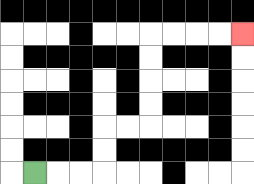{'start': '[1, 7]', 'end': '[10, 1]', 'path_directions': 'R,R,R,U,U,R,R,U,U,U,U,R,R,R,R', 'path_coordinates': '[[1, 7], [2, 7], [3, 7], [4, 7], [4, 6], [4, 5], [5, 5], [6, 5], [6, 4], [6, 3], [6, 2], [6, 1], [7, 1], [8, 1], [9, 1], [10, 1]]'}